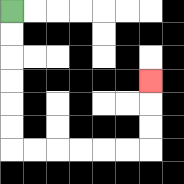{'start': '[0, 0]', 'end': '[6, 3]', 'path_directions': 'D,D,D,D,D,D,R,R,R,R,R,R,U,U,U', 'path_coordinates': '[[0, 0], [0, 1], [0, 2], [0, 3], [0, 4], [0, 5], [0, 6], [1, 6], [2, 6], [3, 6], [4, 6], [5, 6], [6, 6], [6, 5], [6, 4], [6, 3]]'}